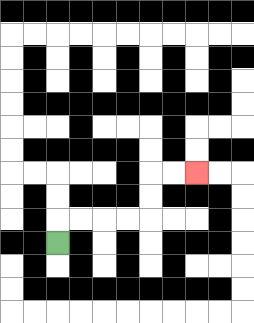{'start': '[2, 10]', 'end': '[8, 7]', 'path_directions': 'U,R,R,R,R,U,U,R,R', 'path_coordinates': '[[2, 10], [2, 9], [3, 9], [4, 9], [5, 9], [6, 9], [6, 8], [6, 7], [7, 7], [8, 7]]'}